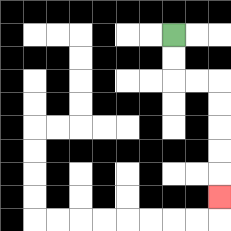{'start': '[7, 1]', 'end': '[9, 8]', 'path_directions': 'D,D,R,R,D,D,D,D,D', 'path_coordinates': '[[7, 1], [7, 2], [7, 3], [8, 3], [9, 3], [9, 4], [9, 5], [9, 6], [9, 7], [9, 8]]'}